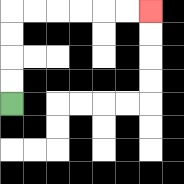{'start': '[0, 4]', 'end': '[6, 0]', 'path_directions': 'U,U,U,U,R,R,R,R,R,R', 'path_coordinates': '[[0, 4], [0, 3], [0, 2], [0, 1], [0, 0], [1, 0], [2, 0], [3, 0], [4, 0], [5, 0], [6, 0]]'}